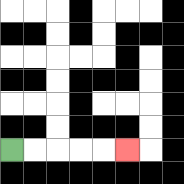{'start': '[0, 6]', 'end': '[5, 6]', 'path_directions': 'R,R,R,R,R', 'path_coordinates': '[[0, 6], [1, 6], [2, 6], [3, 6], [4, 6], [5, 6]]'}